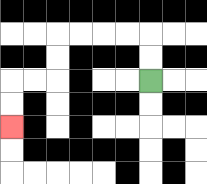{'start': '[6, 3]', 'end': '[0, 5]', 'path_directions': 'U,U,L,L,L,L,D,D,L,L,D,D', 'path_coordinates': '[[6, 3], [6, 2], [6, 1], [5, 1], [4, 1], [3, 1], [2, 1], [2, 2], [2, 3], [1, 3], [0, 3], [0, 4], [0, 5]]'}